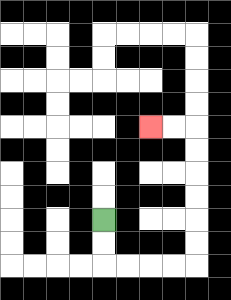{'start': '[4, 9]', 'end': '[6, 5]', 'path_directions': 'D,D,R,R,R,R,U,U,U,U,U,U,L,L', 'path_coordinates': '[[4, 9], [4, 10], [4, 11], [5, 11], [6, 11], [7, 11], [8, 11], [8, 10], [8, 9], [8, 8], [8, 7], [8, 6], [8, 5], [7, 5], [6, 5]]'}